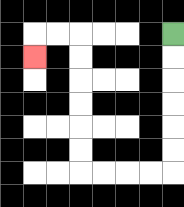{'start': '[7, 1]', 'end': '[1, 2]', 'path_directions': 'D,D,D,D,D,D,L,L,L,L,U,U,U,U,U,U,L,L,D', 'path_coordinates': '[[7, 1], [7, 2], [7, 3], [7, 4], [7, 5], [7, 6], [7, 7], [6, 7], [5, 7], [4, 7], [3, 7], [3, 6], [3, 5], [3, 4], [3, 3], [3, 2], [3, 1], [2, 1], [1, 1], [1, 2]]'}